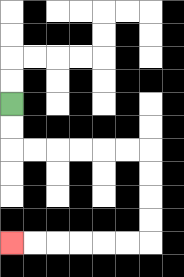{'start': '[0, 4]', 'end': '[0, 10]', 'path_directions': 'D,D,R,R,R,R,R,R,D,D,D,D,L,L,L,L,L,L', 'path_coordinates': '[[0, 4], [0, 5], [0, 6], [1, 6], [2, 6], [3, 6], [4, 6], [5, 6], [6, 6], [6, 7], [6, 8], [6, 9], [6, 10], [5, 10], [4, 10], [3, 10], [2, 10], [1, 10], [0, 10]]'}